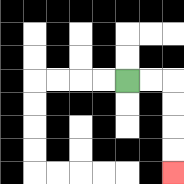{'start': '[5, 3]', 'end': '[7, 7]', 'path_directions': 'R,R,D,D,D,D', 'path_coordinates': '[[5, 3], [6, 3], [7, 3], [7, 4], [7, 5], [7, 6], [7, 7]]'}